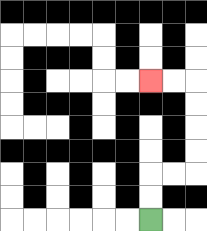{'start': '[6, 9]', 'end': '[6, 3]', 'path_directions': 'U,U,R,R,U,U,U,U,L,L', 'path_coordinates': '[[6, 9], [6, 8], [6, 7], [7, 7], [8, 7], [8, 6], [8, 5], [8, 4], [8, 3], [7, 3], [6, 3]]'}